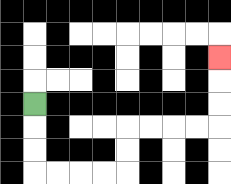{'start': '[1, 4]', 'end': '[9, 2]', 'path_directions': 'D,D,D,R,R,R,R,U,U,R,R,R,R,U,U,U', 'path_coordinates': '[[1, 4], [1, 5], [1, 6], [1, 7], [2, 7], [3, 7], [4, 7], [5, 7], [5, 6], [5, 5], [6, 5], [7, 5], [8, 5], [9, 5], [9, 4], [9, 3], [9, 2]]'}